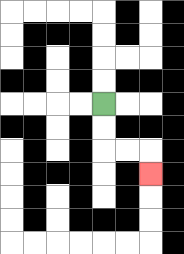{'start': '[4, 4]', 'end': '[6, 7]', 'path_directions': 'D,D,R,R,D', 'path_coordinates': '[[4, 4], [4, 5], [4, 6], [5, 6], [6, 6], [6, 7]]'}